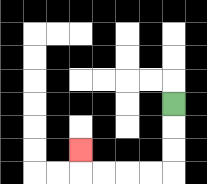{'start': '[7, 4]', 'end': '[3, 6]', 'path_directions': 'D,D,D,L,L,L,L,U', 'path_coordinates': '[[7, 4], [7, 5], [7, 6], [7, 7], [6, 7], [5, 7], [4, 7], [3, 7], [3, 6]]'}